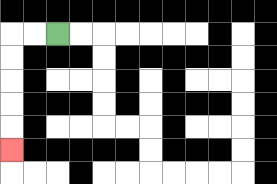{'start': '[2, 1]', 'end': '[0, 6]', 'path_directions': 'L,L,D,D,D,D,D', 'path_coordinates': '[[2, 1], [1, 1], [0, 1], [0, 2], [0, 3], [0, 4], [0, 5], [0, 6]]'}